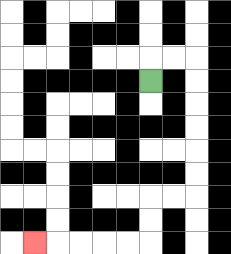{'start': '[6, 3]', 'end': '[1, 10]', 'path_directions': 'U,R,R,D,D,D,D,D,D,L,L,D,D,L,L,L,L,L', 'path_coordinates': '[[6, 3], [6, 2], [7, 2], [8, 2], [8, 3], [8, 4], [8, 5], [8, 6], [8, 7], [8, 8], [7, 8], [6, 8], [6, 9], [6, 10], [5, 10], [4, 10], [3, 10], [2, 10], [1, 10]]'}